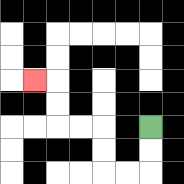{'start': '[6, 5]', 'end': '[1, 3]', 'path_directions': 'D,D,L,L,U,U,L,L,U,U,L', 'path_coordinates': '[[6, 5], [6, 6], [6, 7], [5, 7], [4, 7], [4, 6], [4, 5], [3, 5], [2, 5], [2, 4], [2, 3], [1, 3]]'}